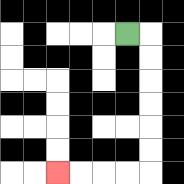{'start': '[5, 1]', 'end': '[2, 7]', 'path_directions': 'R,D,D,D,D,D,D,L,L,L,L', 'path_coordinates': '[[5, 1], [6, 1], [6, 2], [6, 3], [6, 4], [6, 5], [6, 6], [6, 7], [5, 7], [4, 7], [3, 7], [2, 7]]'}